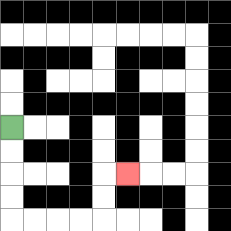{'start': '[0, 5]', 'end': '[5, 7]', 'path_directions': 'D,D,D,D,R,R,R,R,U,U,R', 'path_coordinates': '[[0, 5], [0, 6], [0, 7], [0, 8], [0, 9], [1, 9], [2, 9], [3, 9], [4, 9], [4, 8], [4, 7], [5, 7]]'}